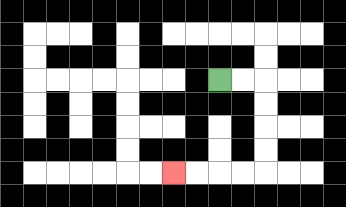{'start': '[9, 3]', 'end': '[7, 7]', 'path_directions': 'R,R,D,D,D,D,L,L,L,L', 'path_coordinates': '[[9, 3], [10, 3], [11, 3], [11, 4], [11, 5], [11, 6], [11, 7], [10, 7], [9, 7], [8, 7], [7, 7]]'}